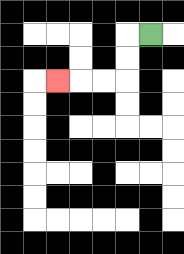{'start': '[6, 1]', 'end': '[2, 3]', 'path_directions': 'L,D,D,L,L,L', 'path_coordinates': '[[6, 1], [5, 1], [5, 2], [5, 3], [4, 3], [3, 3], [2, 3]]'}